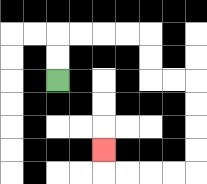{'start': '[2, 3]', 'end': '[4, 6]', 'path_directions': 'U,U,R,R,R,R,D,D,R,R,D,D,D,D,L,L,L,L,U', 'path_coordinates': '[[2, 3], [2, 2], [2, 1], [3, 1], [4, 1], [5, 1], [6, 1], [6, 2], [6, 3], [7, 3], [8, 3], [8, 4], [8, 5], [8, 6], [8, 7], [7, 7], [6, 7], [5, 7], [4, 7], [4, 6]]'}